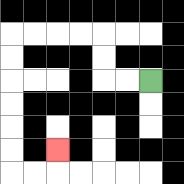{'start': '[6, 3]', 'end': '[2, 6]', 'path_directions': 'L,L,U,U,L,L,L,L,D,D,D,D,D,D,R,R,U', 'path_coordinates': '[[6, 3], [5, 3], [4, 3], [4, 2], [4, 1], [3, 1], [2, 1], [1, 1], [0, 1], [0, 2], [0, 3], [0, 4], [0, 5], [0, 6], [0, 7], [1, 7], [2, 7], [2, 6]]'}